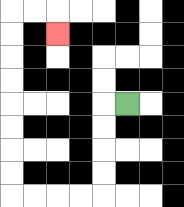{'start': '[5, 4]', 'end': '[2, 1]', 'path_directions': 'L,D,D,D,D,L,L,L,L,U,U,U,U,U,U,U,U,R,R,D', 'path_coordinates': '[[5, 4], [4, 4], [4, 5], [4, 6], [4, 7], [4, 8], [3, 8], [2, 8], [1, 8], [0, 8], [0, 7], [0, 6], [0, 5], [0, 4], [0, 3], [0, 2], [0, 1], [0, 0], [1, 0], [2, 0], [2, 1]]'}